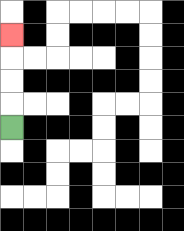{'start': '[0, 5]', 'end': '[0, 1]', 'path_directions': 'U,U,U,U', 'path_coordinates': '[[0, 5], [0, 4], [0, 3], [0, 2], [0, 1]]'}